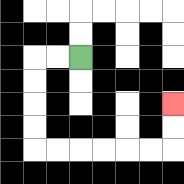{'start': '[3, 2]', 'end': '[7, 4]', 'path_directions': 'L,L,D,D,D,D,R,R,R,R,R,R,U,U', 'path_coordinates': '[[3, 2], [2, 2], [1, 2], [1, 3], [1, 4], [1, 5], [1, 6], [2, 6], [3, 6], [4, 6], [5, 6], [6, 6], [7, 6], [7, 5], [7, 4]]'}